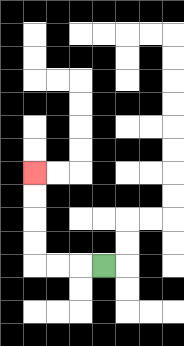{'start': '[4, 11]', 'end': '[1, 7]', 'path_directions': 'L,L,L,U,U,U,U', 'path_coordinates': '[[4, 11], [3, 11], [2, 11], [1, 11], [1, 10], [1, 9], [1, 8], [1, 7]]'}